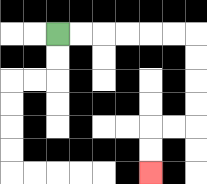{'start': '[2, 1]', 'end': '[6, 7]', 'path_directions': 'R,R,R,R,R,R,D,D,D,D,L,L,D,D', 'path_coordinates': '[[2, 1], [3, 1], [4, 1], [5, 1], [6, 1], [7, 1], [8, 1], [8, 2], [8, 3], [8, 4], [8, 5], [7, 5], [6, 5], [6, 6], [6, 7]]'}